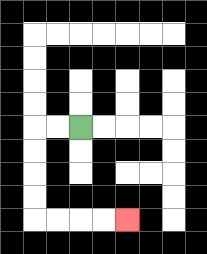{'start': '[3, 5]', 'end': '[5, 9]', 'path_directions': 'L,L,D,D,D,D,R,R,R,R', 'path_coordinates': '[[3, 5], [2, 5], [1, 5], [1, 6], [1, 7], [1, 8], [1, 9], [2, 9], [3, 9], [4, 9], [5, 9]]'}